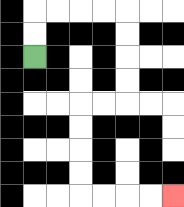{'start': '[1, 2]', 'end': '[7, 8]', 'path_directions': 'U,U,R,R,R,R,D,D,D,D,L,L,D,D,D,D,R,R,R,R', 'path_coordinates': '[[1, 2], [1, 1], [1, 0], [2, 0], [3, 0], [4, 0], [5, 0], [5, 1], [5, 2], [5, 3], [5, 4], [4, 4], [3, 4], [3, 5], [3, 6], [3, 7], [3, 8], [4, 8], [5, 8], [6, 8], [7, 8]]'}